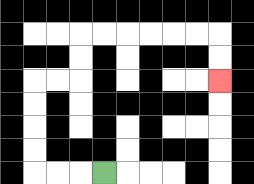{'start': '[4, 7]', 'end': '[9, 3]', 'path_directions': 'L,L,L,U,U,U,U,R,R,U,U,R,R,R,R,R,R,D,D', 'path_coordinates': '[[4, 7], [3, 7], [2, 7], [1, 7], [1, 6], [1, 5], [1, 4], [1, 3], [2, 3], [3, 3], [3, 2], [3, 1], [4, 1], [5, 1], [6, 1], [7, 1], [8, 1], [9, 1], [9, 2], [9, 3]]'}